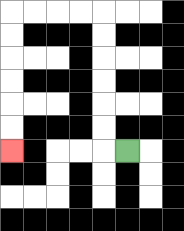{'start': '[5, 6]', 'end': '[0, 6]', 'path_directions': 'L,U,U,U,U,U,U,L,L,L,L,D,D,D,D,D,D', 'path_coordinates': '[[5, 6], [4, 6], [4, 5], [4, 4], [4, 3], [4, 2], [4, 1], [4, 0], [3, 0], [2, 0], [1, 0], [0, 0], [0, 1], [0, 2], [0, 3], [0, 4], [0, 5], [0, 6]]'}